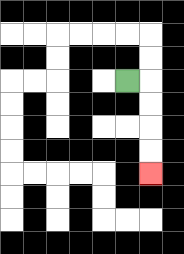{'start': '[5, 3]', 'end': '[6, 7]', 'path_directions': 'R,D,D,D,D', 'path_coordinates': '[[5, 3], [6, 3], [6, 4], [6, 5], [6, 6], [6, 7]]'}